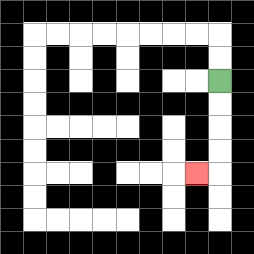{'start': '[9, 3]', 'end': '[8, 7]', 'path_directions': 'D,D,D,D,L', 'path_coordinates': '[[9, 3], [9, 4], [9, 5], [9, 6], [9, 7], [8, 7]]'}